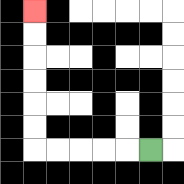{'start': '[6, 6]', 'end': '[1, 0]', 'path_directions': 'L,L,L,L,L,U,U,U,U,U,U', 'path_coordinates': '[[6, 6], [5, 6], [4, 6], [3, 6], [2, 6], [1, 6], [1, 5], [1, 4], [1, 3], [1, 2], [1, 1], [1, 0]]'}